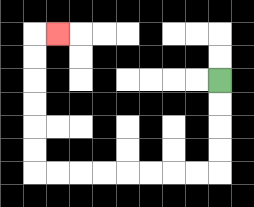{'start': '[9, 3]', 'end': '[2, 1]', 'path_directions': 'D,D,D,D,L,L,L,L,L,L,L,L,U,U,U,U,U,U,R', 'path_coordinates': '[[9, 3], [9, 4], [9, 5], [9, 6], [9, 7], [8, 7], [7, 7], [6, 7], [5, 7], [4, 7], [3, 7], [2, 7], [1, 7], [1, 6], [1, 5], [1, 4], [1, 3], [1, 2], [1, 1], [2, 1]]'}